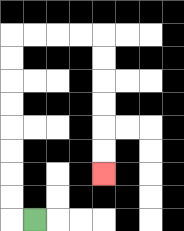{'start': '[1, 9]', 'end': '[4, 7]', 'path_directions': 'L,U,U,U,U,U,U,U,U,R,R,R,R,D,D,D,D,D,D', 'path_coordinates': '[[1, 9], [0, 9], [0, 8], [0, 7], [0, 6], [0, 5], [0, 4], [0, 3], [0, 2], [0, 1], [1, 1], [2, 1], [3, 1], [4, 1], [4, 2], [4, 3], [4, 4], [4, 5], [4, 6], [4, 7]]'}